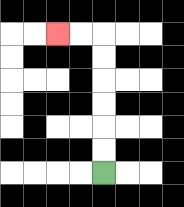{'start': '[4, 7]', 'end': '[2, 1]', 'path_directions': 'U,U,U,U,U,U,L,L', 'path_coordinates': '[[4, 7], [4, 6], [4, 5], [4, 4], [4, 3], [4, 2], [4, 1], [3, 1], [2, 1]]'}